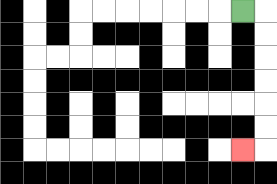{'start': '[10, 0]', 'end': '[10, 6]', 'path_directions': 'R,D,D,D,D,D,D,L', 'path_coordinates': '[[10, 0], [11, 0], [11, 1], [11, 2], [11, 3], [11, 4], [11, 5], [11, 6], [10, 6]]'}